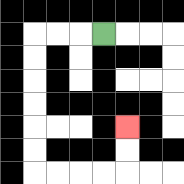{'start': '[4, 1]', 'end': '[5, 5]', 'path_directions': 'L,L,L,D,D,D,D,D,D,R,R,R,R,U,U', 'path_coordinates': '[[4, 1], [3, 1], [2, 1], [1, 1], [1, 2], [1, 3], [1, 4], [1, 5], [1, 6], [1, 7], [2, 7], [3, 7], [4, 7], [5, 7], [5, 6], [5, 5]]'}